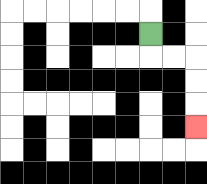{'start': '[6, 1]', 'end': '[8, 5]', 'path_directions': 'D,R,R,D,D,D', 'path_coordinates': '[[6, 1], [6, 2], [7, 2], [8, 2], [8, 3], [8, 4], [8, 5]]'}